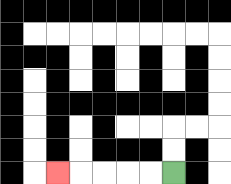{'start': '[7, 7]', 'end': '[2, 7]', 'path_directions': 'L,L,L,L,L', 'path_coordinates': '[[7, 7], [6, 7], [5, 7], [4, 7], [3, 7], [2, 7]]'}